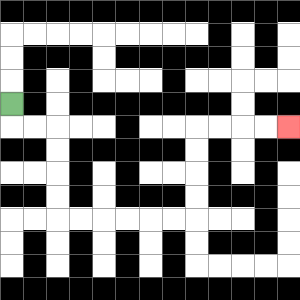{'start': '[0, 4]', 'end': '[12, 5]', 'path_directions': 'D,R,R,D,D,D,D,R,R,R,R,R,R,U,U,U,U,R,R,R,R', 'path_coordinates': '[[0, 4], [0, 5], [1, 5], [2, 5], [2, 6], [2, 7], [2, 8], [2, 9], [3, 9], [4, 9], [5, 9], [6, 9], [7, 9], [8, 9], [8, 8], [8, 7], [8, 6], [8, 5], [9, 5], [10, 5], [11, 5], [12, 5]]'}